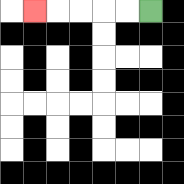{'start': '[6, 0]', 'end': '[1, 0]', 'path_directions': 'L,L,L,L,L', 'path_coordinates': '[[6, 0], [5, 0], [4, 0], [3, 0], [2, 0], [1, 0]]'}